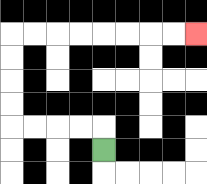{'start': '[4, 6]', 'end': '[8, 1]', 'path_directions': 'U,L,L,L,L,U,U,U,U,R,R,R,R,R,R,R,R', 'path_coordinates': '[[4, 6], [4, 5], [3, 5], [2, 5], [1, 5], [0, 5], [0, 4], [0, 3], [0, 2], [0, 1], [1, 1], [2, 1], [3, 1], [4, 1], [5, 1], [6, 1], [7, 1], [8, 1]]'}